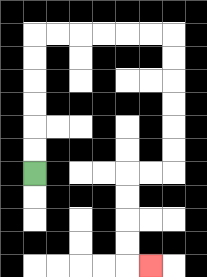{'start': '[1, 7]', 'end': '[6, 11]', 'path_directions': 'U,U,U,U,U,U,R,R,R,R,R,R,D,D,D,D,D,D,L,L,D,D,D,D,R', 'path_coordinates': '[[1, 7], [1, 6], [1, 5], [1, 4], [1, 3], [1, 2], [1, 1], [2, 1], [3, 1], [4, 1], [5, 1], [6, 1], [7, 1], [7, 2], [7, 3], [7, 4], [7, 5], [7, 6], [7, 7], [6, 7], [5, 7], [5, 8], [5, 9], [5, 10], [5, 11], [6, 11]]'}